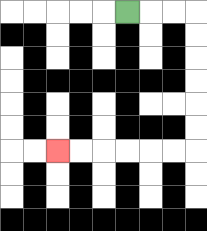{'start': '[5, 0]', 'end': '[2, 6]', 'path_directions': 'R,R,R,D,D,D,D,D,D,L,L,L,L,L,L', 'path_coordinates': '[[5, 0], [6, 0], [7, 0], [8, 0], [8, 1], [8, 2], [8, 3], [8, 4], [8, 5], [8, 6], [7, 6], [6, 6], [5, 6], [4, 6], [3, 6], [2, 6]]'}